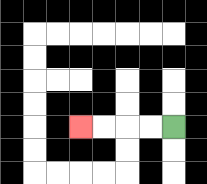{'start': '[7, 5]', 'end': '[3, 5]', 'path_directions': 'L,L,L,L', 'path_coordinates': '[[7, 5], [6, 5], [5, 5], [4, 5], [3, 5]]'}